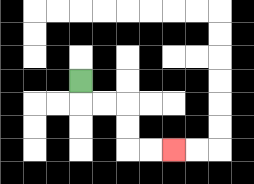{'start': '[3, 3]', 'end': '[7, 6]', 'path_directions': 'D,R,R,D,D,R,R', 'path_coordinates': '[[3, 3], [3, 4], [4, 4], [5, 4], [5, 5], [5, 6], [6, 6], [7, 6]]'}